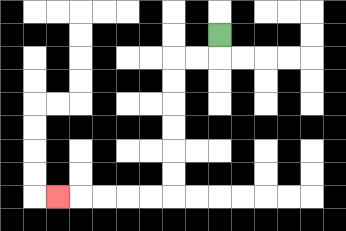{'start': '[9, 1]', 'end': '[2, 8]', 'path_directions': 'D,L,L,D,D,D,D,D,D,L,L,L,L,L', 'path_coordinates': '[[9, 1], [9, 2], [8, 2], [7, 2], [7, 3], [7, 4], [7, 5], [7, 6], [7, 7], [7, 8], [6, 8], [5, 8], [4, 8], [3, 8], [2, 8]]'}